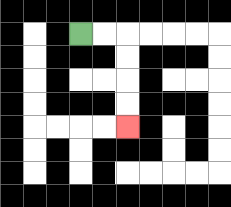{'start': '[3, 1]', 'end': '[5, 5]', 'path_directions': 'R,R,D,D,D,D', 'path_coordinates': '[[3, 1], [4, 1], [5, 1], [5, 2], [5, 3], [5, 4], [5, 5]]'}